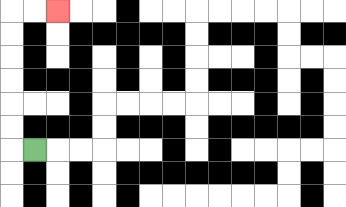{'start': '[1, 6]', 'end': '[2, 0]', 'path_directions': 'L,U,U,U,U,U,U,R,R', 'path_coordinates': '[[1, 6], [0, 6], [0, 5], [0, 4], [0, 3], [0, 2], [0, 1], [0, 0], [1, 0], [2, 0]]'}